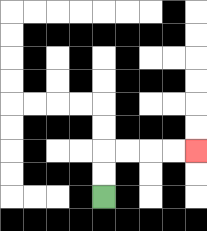{'start': '[4, 8]', 'end': '[8, 6]', 'path_directions': 'U,U,R,R,R,R', 'path_coordinates': '[[4, 8], [4, 7], [4, 6], [5, 6], [6, 6], [7, 6], [8, 6]]'}